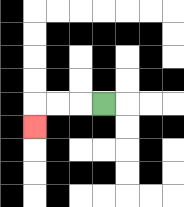{'start': '[4, 4]', 'end': '[1, 5]', 'path_directions': 'L,L,L,D', 'path_coordinates': '[[4, 4], [3, 4], [2, 4], [1, 4], [1, 5]]'}